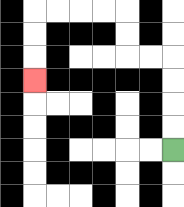{'start': '[7, 6]', 'end': '[1, 3]', 'path_directions': 'U,U,U,U,L,L,U,U,L,L,L,L,D,D,D', 'path_coordinates': '[[7, 6], [7, 5], [7, 4], [7, 3], [7, 2], [6, 2], [5, 2], [5, 1], [5, 0], [4, 0], [3, 0], [2, 0], [1, 0], [1, 1], [1, 2], [1, 3]]'}